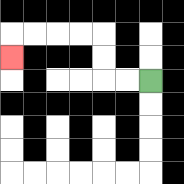{'start': '[6, 3]', 'end': '[0, 2]', 'path_directions': 'L,L,U,U,L,L,L,L,D', 'path_coordinates': '[[6, 3], [5, 3], [4, 3], [4, 2], [4, 1], [3, 1], [2, 1], [1, 1], [0, 1], [0, 2]]'}